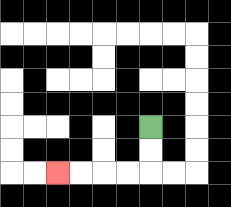{'start': '[6, 5]', 'end': '[2, 7]', 'path_directions': 'D,D,L,L,L,L', 'path_coordinates': '[[6, 5], [6, 6], [6, 7], [5, 7], [4, 7], [3, 7], [2, 7]]'}